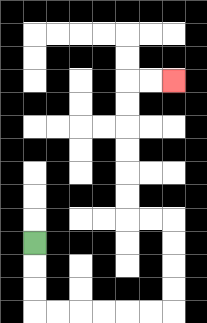{'start': '[1, 10]', 'end': '[7, 3]', 'path_directions': 'D,D,D,R,R,R,R,R,R,U,U,U,U,L,L,U,U,U,U,U,U,R,R', 'path_coordinates': '[[1, 10], [1, 11], [1, 12], [1, 13], [2, 13], [3, 13], [4, 13], [5, 13], [6, 13], [7, 13], [7, 12], [7, 11], [7, 10], [7, 9], [6, 9], [5, 9], [5, 8], [5, 7], [5, 6], [5, 5], [5, 4], [5, 3], [6, 3], [7, 3]]'}